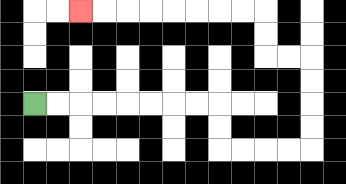{'start': '[1, 4]', 'end': '[3, 0]', 'path_directions': 'R,R,R,R,R,R,R,R,D,D,R,R,R,R,U,U,U,U,L,L,U,U,L,L,L,L,L,L,L,L', 'path_coordinates': '[[1, 4], [2, 4], [3, 4], [4, 4], [5, 4], [6, 4], [7, 4], [8, 4], [9, 4], [9, 5], [9, 6], [10, 6], [11, 6], [12, 6], [13, 6], [13, 5], [13, 4], [13, 3], [13, 2], [12, 2], [11, 2], [11, 1], [11, 0], [10, 0], [9, 0], [8, 0], [7, 0], [6, 0], [5, 0], [4, 0], [3, 0]]'}